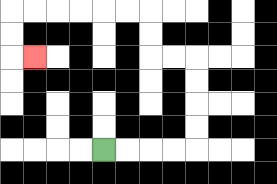{'start': '[4, 6]', 'end': '[1, 2]', 'path_directions': 'R,R,R,R,U,U,U,U,L,L,U,U,L,L,L,L,L,L,D,D,R', 'path_coordinates': '[[4, 6], [5, 6], [6, 6], [7, 6], [8, 6], [8, 5], [8, 4], [8, 3], [8, 2], [7, 2], [6, 2], [6, 1], [6, 0], [5, 0], [4, 0], [3, 0], [2, 0], [1, 0], [0, 0], [0, 1], [0, 2], [1, 2]]'}